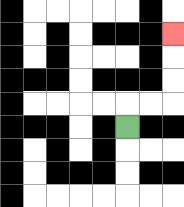{'start': '[5, 5]', 'end': '[7, 1]', 'path_directions': 'U,R,R,U,U,U', 'path_coordinates': '[[5, 5], [5, 4], [6, 4], [7, 4], [7, 3], [7, 2], [7, 1]]'}